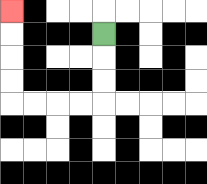{'start': '[4, 1]', 'end': '[0, 0]', 'path_directions': 'D,D,D,L,L,L,L,U,U,U,U', 'path_coordinates': '[[4, 1], [4, 2], [4, 3], [4, 4], [3, 4], [2, 4], [1, 4], [0, 4], [0, 3], [0, 2], [0, 1], [0, 0]]'}